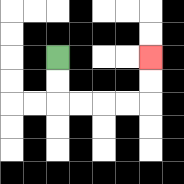{'start': '[2, 2]', 'end': '[6, 2]', 'path_directions': 'D,D,R,R,R,R,U,U', 'path_coordinates': '[[2, 2], [2, 3], [2, 4], [3, 4], [4, 4], [5, 4], [6, 4], [6, 3], [6, 2]]'}